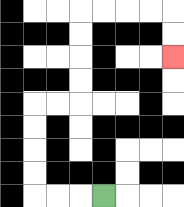{'start': '[4, 8]', 'end': '[7, 2]', 'path_directions': 'L,L,L,U,U,U,U,R,R,U,U,U,U,R,R,R,R,D,D', 'path_coordinates': '[[4, 8], [3, 8], [2, 8], [1, 8], [1, 7], [1, 6], [1, 5], [1, 4], [2, 4], [3, 4], [3, 3], [3, 2], [3, 1], [3, 0], [4, 0], [5, 0], [6, 0], [7, 0], [7, 1], [7, 2]]'}